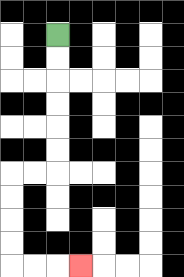{'start': '[2, 1]', 'end': '[3, 11]', 'path_directions': 'D,D,D,D,D,D,L,L,D,D,D,D,R,R,R', 'path_coordinates': '[[2, 1], [2, 2], [2, 3], [2, 4], [2, 5], [2, 6], [2, 7], [1, 7], [0, 7], [0, 8], [0, 9], [0, 10], [0, 11], [1, 11], [2, 11], [3, 11]]'}